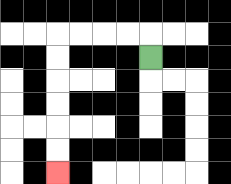{'start': '[6, 2]', 'end': '[2, 7]', 'path_directions': 'U,L,L,L,L,D,D,D,D,D,D', 'path_coordinates': '[[6, 2], [6, 1], [5, 1], [4, 1], [3, 1], [2, 1], [2, 2], [2, 3], [2, 4], [2, 5], [2, 6], [2, 7]]'}